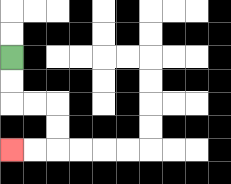{'start': '[0, 2]', 'end': '[0, 6]', 'path_directions': 'D,D,R,R,D,D,L,L', 'path_coordinates': '[[0, 2], [0, 3], [0, 4], [1, 4], [2, 4], [2, 5], [2, 6], [1, 6], [0, 6]]'}